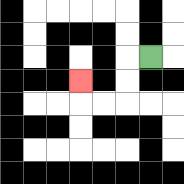{'start': '[6, 2]', 'end': '[3, 3]', 'path_directions': 'L,D,D,L,L,U', 'path_coordinates': '[[6, 2], [5, 2], [5, 3], [5, 4], [4, 4], [3, 4], [3, 3]]'}